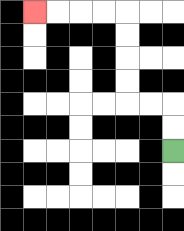{'start': '[7, 6]', 'end': '[1, 0]', 'path_directions': 'U,U,L,L,U,U,U,U,L,L,L,L', 'path_coordinates': '[[7, 6], [7, 5], [7, 4], [6, 4], [5, 4], [5, 3], [5, 2], [5, 1], [5, 0], [4, 0], [3, 0], [2, 0], [1, 0]]'}